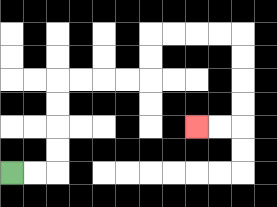{'start': '[0, 7]', 'end': '[8, 5]', 'path_directions': 'R,R,U,U,U,U,R,R,R,R,U,U,R,R,R,R,D,D,D,D,L,L', 'path_coordinates': '[[0, 7], [1, 7], [2, 7], [2, 6], [2, 5], [2, 4], [2, 3], [3, 3], [4, 3], [5, 3], [6, 3], [6, 2], [6, 1], [7, 1], [8, 1], [9, 1], [10, 1], [10, 2], [10, 3], [10, 4], [10, 5], [9, 5], [8, 5]]'}